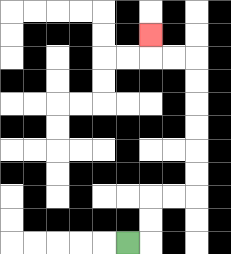{'start': '[5, 10]', 'end': '[6, 1]', 'path_directions': 'R,U,U,R,R,U,U,U,U,U,U,L,L,U', 'path_coordinates': '[[5, 10], [6, 10], [6, 9], [6, 8], [7, 8], [8, 8], [8, 7], [8, 6], [8, 5], [8, 4], [8, 3], [8, 2], [7, 2], [6, 2], [6, 1]]'}